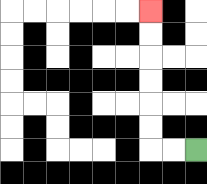{'start': '[8, 6]', 'end': '[6, 0]', 'path_directions': 'L,L,U,U,U,U,U,U', 'path_coordinates': '[[8, 6], [7, 6], [6, 6], [6, 5], [6, 4], [6, 3], [6, 2], [6, 1], [6, 0]]'}